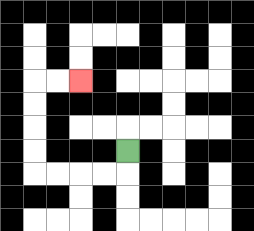{'start': '[5, 6]', 'end': '[3, 3]', 'path_directions': 'D,L,L,L,L,U,U,U,U,R,R', 'path_coordinates': '[[5, 6], [5, 7], [4, 7], [3, 7], [2, 7], [1, 7], [1, 6], [1, 5], [1, 4], [1, 3], [2, 3], [3, 3]]'}